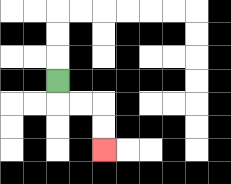{'start': '[2, 3]', 'end': '[4, 6]', 'path_directions': 'D,R,R,D,D', 'path_coordinates': '[[2, 3], [2, 4], [3, 4], [4, 4], [4, 5], [4, 6]]'}